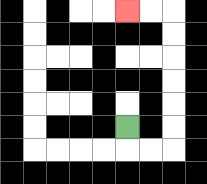{'start': '[5, 5]', 'end': '[5, 0]', 'path_directions': 'D,R,R,U,U,U,U,U,U,L,L', 'path_coordinates': '[[5, 5], [5, 6], [6, 6], [7, 6], [7, 5], [7, 4], [7, 3], [7, 2], [7, 1], [7, 0], [6, 0], [5, 0]]'}